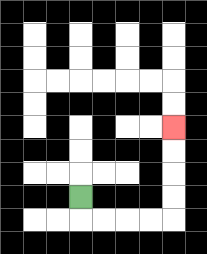{'start': '[3, 8]', 'end': '[7, 5]', 'path_directions': 'D,R,R,R,R,U,U,U,U', 'path_coordinates': '[[3, 8], [3, 9], [4, 9], [5, 9], [6, 9], [7, 9], [7, 8], [7, 7], [7, 6], [7, 5]]'}